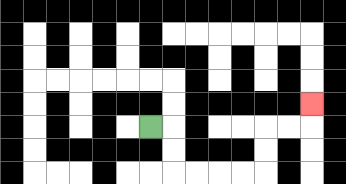{'start': '[6, 5]', 'end': '[13, 4]', 'path_directions': 'R,D,D,R,R,R,R,U,U,R,R,U', 'path_coordinates': '[[6, 5], [7, 5], [7, 6], [7, 7], [8, 7], [9, 7], [10, 7], [11, 7], [11, 6], [11, 5], [12, 5], [13, 5], [13, 4]]'}